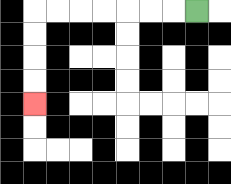{'start': '[8, 0]', 'end': '[1, 4]', 'path_directions': 'L,L,L,L,L,L,L,D,D,D,D', 'path_coordinates': '[[8, 0], [7, 0], [6, 0], [5, 0], [4, 0], [3, 0], [2, 0], [1, 0], [1, 1], [1, 2], [1, 3], [1, 4]]'}